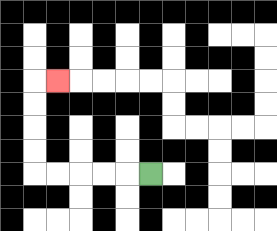{'start': '[6, 7]', 'end': '[2, 3]', 'path_directions': 'L,L,L,L,L,U,U,U,U,R', 'path_coordinates': '[[6, 7], [5, 7], [4, 7], [3, 7], [2, 7], [1, 7], [1, 6], [1, 5], [1, 4], [1, 3], [2, 3]]'}